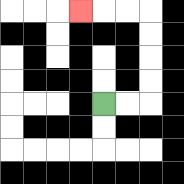{'start': '[4, 4]', 'end': '[3, 0]', 'path_directions': 'R,R,U,U,U,U,L,L,L', 'path_coordinates': '[[4, 4], [5, 4], [6, 4], [6, 3], [6, 2], [6, 1], [6, 0], [5, 0], [4, 0], [3, 0]]'}